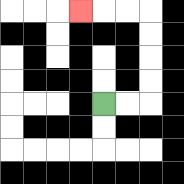{'start': '[4, 4]', 'end': '[3, 0]', 'path_directions': 'R,R,U,U,U,U,L,L,L', 'path_coordinates': '[[4, 4], [5, 4], [6, 4], [6, 3], [6, 2], [6, 1], [6, 0], [5, 0], [4, 0], [3, 0]]'}